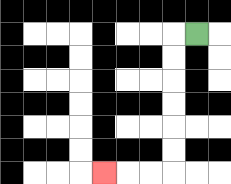{'start': '[8, 1]', 'end': '[4, 7]', 'path_directions': 'L,D,D,D,D,D,D,L,L,L', 'path_coordinates': '[[8, 1], [7, 1], [7, 2], [7, 3], [7, 4], [7, 5], [7, 6], [7, 7], [6, 7], [5, 7], [4, 7]]'}